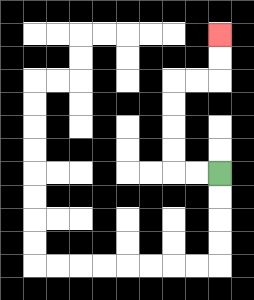{'start': '[9, 7]', 'end': '[9, 1]', 'path_directions': 'L,L,U,U,U,U,R,R,U,U', 'path_coordinates': '[[9, 7], [8, 7], [7, 7], [7, 6], [7, 5], [7, 4], [7, 3], [8, 3], [9, 3], [9, 2], [9, 1]]'}